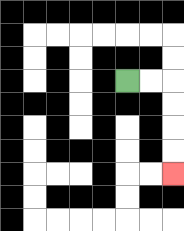{'start': '[5, 3]', 'end': '[7, 7]', 'path_directions': 'R,R,D,D,D,D', 'path_coordinates': '[[5, 3], [6, 3], [7, 3], [7, 4], [7, 5], [7, 6], [7, 7]]'}